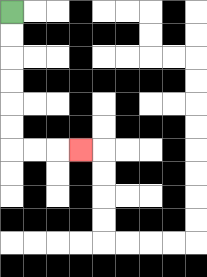{'start': '[0, 0]', 'end': '[3, 6]', 'path_directions': 'D,D,D,D,D,D,R,R,R', 'path_coordinates': '[[0, 0], [0, 1], [0, 2], [0, 3], [0, 4], [0, 5], [0, 6], [1, 6], [2, 6], [3, 6]]'}